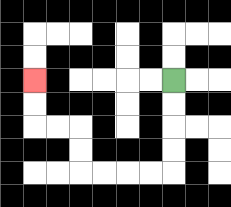{'start': '[7, 3]', 'end': '[1, 3]', 'path_directions': 'D,D,D,D,L,L,L,L,U,U,L,L,U,U', 'path_coordinates': '[[7, 3], [7, 4], [7, 5], [7, 6], [7, 7], [6, 7], [5, 7], [4, 7], [3, 7], [3, 6], [3, 5], [2, 5], [1, 5], [1, 4], [1, 3]]'}